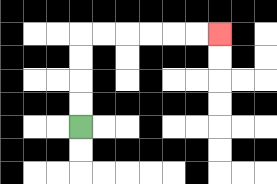{'start': '[3, 5]', 'end': '[9, 1]', 'path_directions': 'U,U,U,U,R,R,R,R,R,R', 'path_coordinates': '[[3, 5], [3, 4], [3, 3], [3, 2], [3, 1], [4, 1], [5, 1], [6, 1], [7, 1], [8, 1], [9, 1]]'}